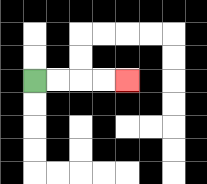{'start': '[1, 3]', 'end': '[5, 3]', 'path_directions': 'R,R,R,R', 'path_coordinates': '[[1, 3], [2, 3], [3, 3], [4, 3], [5, 3]]'}